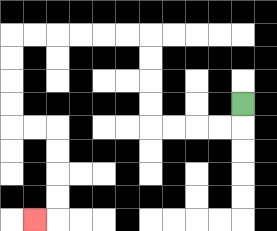{'start': '[10, 4]', 'end': '[1, 9]', 'path_directions': 'D,L,L,L,L,U,U,U,U,L,L,L,L,L,L,D,D,D,D,R,R,D,D,D,D,L', 'path_coordinates': '[[10, 4], [10, 5], [9, 5], [8, 5], [7, 5], [6, 5], [6, 4], [6, 3], [6, 2], [6, 1], [5, 1], [4, 1], [3, 1], [2, 1], [1, 1], [0, 1], [0, 2], [0, 3], [0, 4], [0, 5], [1, 5], [2, 5], [2, 6], [2, 7], [2, 8], [2, 9], [1, 9]]'}